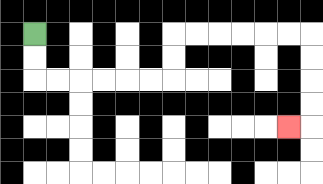{'start': '[1, 1]', 'end': '[12, 5]', 'path_directions': 'D,D,R,R,R,R,R,R,U,U,R,R,R,R,R,R,D,D,D,D,L', 'path_coordinates': '[[1, 1], [1, 2], [1, 3], [2, 3], [3, 3], [4, 3], [5, 3], [6, 3], [7, 3], [7, 2], [7, 1], [8, 1], [9, 1], [10, 1], [11, 1], [12, 1], [13, 1], [13, 2], [13, 3], [13, 4], [13, 5], [12, 5]]'}